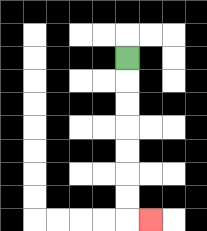{'start': '[5, 2]', 'end': '[6, 9]', 'path_directions': 'D,D,D,D,D,D,D,R', 'path_coordinates': '[[5, 2], [5, 3], [5, 4], [5, 5], [5, 6], [5, 7], [5, 8], [5, 9], [6, 9]]'}